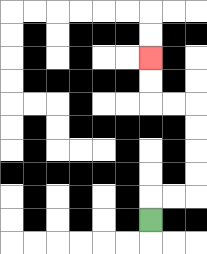{'start': '[6, 9]', 'end': '[6, 2]', 'path_directions': 'U,R,R,U,U,U,U,L,L,U,U', 'path_coordinates': '[[6, 9], [6, 8], [7, 8], [8, 8], [8, 7], [8, 6], [8, 5], [8, 4], [7, 4], [6, 4], [6, 3], [6, 2]]'}